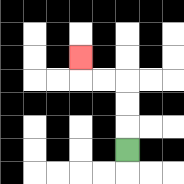{'start': '[5, 6]', 'end': '[3, 2]', 'path_directions': 'U,U,U,L,L,U', 'path_coordinates': '[[5, 6], [5, 5], [5, 4], [5, 3], [4, 3], [3, 3], [3, 2]]'}